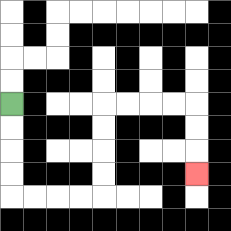{'start': '[0, 4]', 'end': '[8, 7]', 'path_directions': 'D,D,D,D,R,R,R,R,U,U,U,U,R,R,R,R,D,D,D', 'path_coordinates': '[[0, 4], [0, 5], [0, 6], [0, 7], [0, 8], [1, 8], [2, 8], [3, 8], [4, 8], [4, 7], [4, 6], [4, 5], [4, 4], [5, 4], [6, 4], [7, 4], [8, 4], [8, 5], [8, 6], [8, 7]]'}